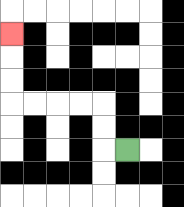{'start': '[5, 6]', 'end': '[0, 1]', 'path_directions': 'L,U,U,L,L,L,L,U,U,U', 'path_coordinates': '[[5, 6], [4, 6], [4, 5], [4, 4], [3, 4], [2, 4], [1, 4], [0, 4], [0, 3], [0, 2], [0, 1]]'}